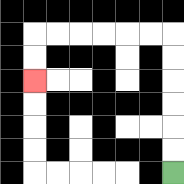{'start': '[7, 7]', 'end': '[1, 3]', 'path_directions': 'U,U,U,U,U,U,L,L,L,L,L,L,D,D', 'path_coordinates': '[[7, 7], [7, 6], [7, 5], [7, 4], [7, 3], [7, 2], [7, 1], [6, 1], [5, 1], [4, 1], [3, 1], [2, 1], [1, 1], [1, 2], [1, 3]]'}